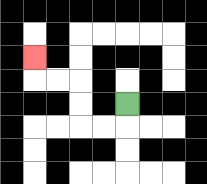{'start': '[5, 4]', 'end': '[1, 2]', 'path_directions': 'D,L,L,U,U,L,L,U', 'path_coordinates': '[[5, 4], [5, 5], [4, 5], [3, 5], [3, 4], [3, 3], [2, 3], [1, 3], [1, 2]]'}